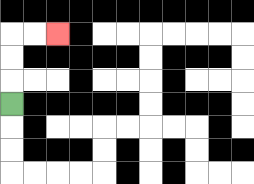{'start': '[0, 4]', 'end': '[2, 1]', 'path_directions': 'U,U,U,R,R', 'path_coordinates': '[[0, 4], [0, 3], [0, 2], [0, 1], [1, 1], [2, 1]]'}